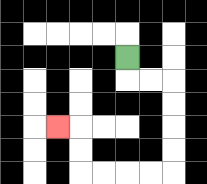{'start': '[5, 2]', 'end': '[2, 5]', 'path_directions': 'D,R,R,D,D,D,D,L,L,L,L,U,U,L', 'path_coordinates': '[[5, 2], [5, 3], [6, 3], [7, 3], [7, 4], [7, 5], [7, 6], [7, 7], [6, 7], [5, 7], [4, 7], [3, 7], [3, 6], [3, 5], [2, 5]]'}